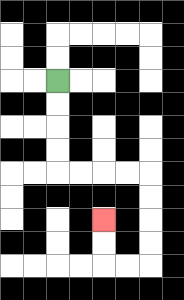{'start': '[2, 3]', 'end': '[4, 9]', 'path_directions': 'D,D,D,D,R,R,R,R,D,D,D,D,L,L,U,U', 'path_coordinates': '[[2, 3], [2, 4], [2, 5], [2, 6], [2, 7], [3, 7], [4, 7], [5, 7], [6, 7], [6, 8], [6, 9], [6, 10], [6, 11], [5, 11], [4, 11], [4, 10], [4, 9]]'}